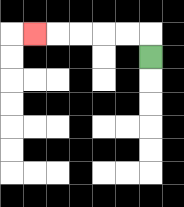{'start': '[6, 2]', 'end': '[1, 1]', 'path_directions': 'U,L,L,L,L,L', 'path_coordinates': '[[6, 2], [6, 1], [5, 1], [4, 1], [3, 1], [2, 1], [1, 1]]'}